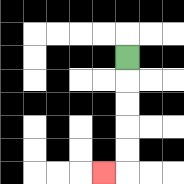{'start': '[5, 2]', 'end': '[4, 7]', 'path_directions': 'D,D,D,D,D,L', 'path_coordinates': '[[5, 2], [5, 3], [5, 4], [5, 5], [5, 6], [5, 7], [4, 7]]'}